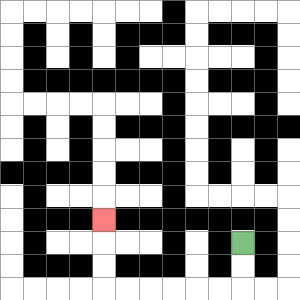{'start': '[10, 10]', 'end': '[4, 9]', 'path_directions': 'D,D,L,L,L,L,L,L,U,U,U', 'path_coordinates': '[[10, 10], [10, 11], [10, 12], [9, 12], [8, 12], [7, 12], [6, 12], [5, 12], [4, 12], [4, 11], [4, 10], [4, 9]]'}